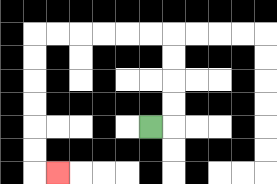{'start': '[6, 5]', 'end': '[2, 7]', 'path_directions': 'R,U,U,U,U,L,L,L,L,L,L,D,D,D,D,D,D,R', 'path_coordinates': '[[6, 5], [7, 5], [7, 4], [7, 3], [7, 2], [7, 1], [6, 1], [5, 1], [4, 1], [3, 1], [2, 1], [1, 1], [1, 2], [1, 3], [1, 4], [1, 5], [1, 6], [1, 7], [2, 7]]'}